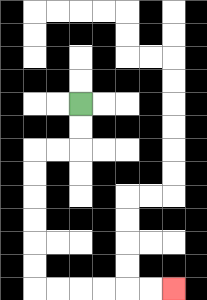{'start': '[3, 4]', 'end': '[7, 12]', 'path_directions': 'D,D,L,L,D,D,D,D,D,D,R,R,R,R,R,R', 'path_coordinates': '[[3, 4], [3, 5], [3, 6], [2, 6], [1, 6], [1, 7], [1, 8], [1, 9], [1, 10], [1, 11], [1, 12], [2, 12], [3, 12], [4, 12], [5, 12], [6, 12], [7, 12]]'}